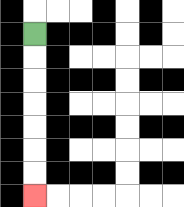{'start': '[1, 1]', 'end': '[1, 8]', 'path_directions': 'D,D,D,D,D,D,D', 'path_coordinates': '[[1, 1], [1, 2], [1, 3], [1, 4], [1, 5], [1, 6], [1, 7], [1, 8]]'}